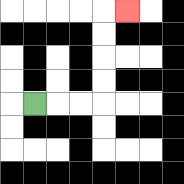{'start': '[1, 4]', 'end': '[5, 0]', 'path_directions': 'R,R,R,U,U,U,U,R', 'path_coordinates': '[[1, 4], [2, 4], [3, 4], [4, 4], [4, 3], [4, 2], [4, 1], [4, 0], [5, 0]]'}